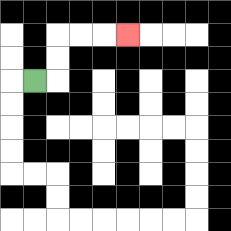{'start': '[1, 3]', 'end': '[5, 1]', 'path_directions': 'R,U,U,R,R,R', 'path_coordinates': '[[1, 3], [2, 3], [2, 2], [2, 1], [3, 1], [4, 1], [5, 1]]'}